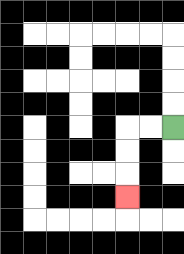{'start': '[7, 5]', 'end': '[5, 8]', 'path_directions': 'L,L,D,D,D', 'path_coordinates': '[[7, 5], [6, 5], [5, 5], [5, 6], [5, 7], [5, 8]]'}